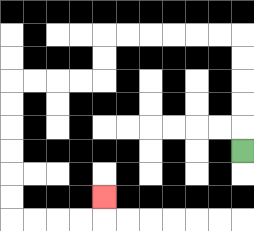{'start': '[10, 6]', 'end': '[4, 8]', 'path_directions': 'U,U,U,U,U,L,L,L,L,L,L,D,D,L,L,L,L,D,D,D,D,D,D,R,R,R,R,U', 'path_coordinates': '[[10, 6], [10, 5], [10, 4], [10, 3], [10, 2], [10, 1], [9, 1], [8, 1], [7, 1], [6, 1], [5, 1], [4, 1], [4, 2], [4, 3], [3, 3], [2, 3], [1, 3], [0, 3], [0, 4], [0, 5], [0, 6], [0, 7], [0, 8], [0, 9], [1, 9], [2, 9], [3, 9], [4, 9], [4, 8]]'}